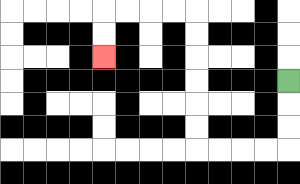{'start': '[12, 3]', 'end': '[4, 2]', 'path_directions': 'D,D,D,L,L,L,L,U,U,U,U,U,U,L,L,L,L,D,D', 'path_coordinates': '[[12, 3], [12, 4], [12, 5], [12, 6], [11, 6], [10, 6], [9, 6], [8, 6], [8, 5], [8, 4], [8, 3], [8, 2], [8, 1], [8, 0], [7, 0], [6, 0], [5, 0], [4, 0], [4, 1], [4, 2]]'}